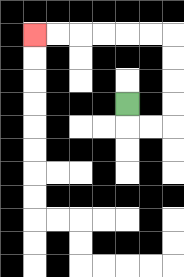{'start': '[5, 4]', 'end': '[1, 1]', 'path_directions': 'D,R,R,U,U,U,U,L,L,L,L,L,L', 'path_coordinates': '[[5, 4], [5, 5], [6, 5], [7, 5], [7, 4], [7, 3], [7, 2], [7, 1], [6, 1], [5, 1], [4, 1], [3, 1], [2, 1], [1, 1]]'}